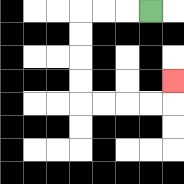{'start': '[6, 0]', 'end': '[7, 3]', 'path_directions': 'L,L,L,D,D,D,D,R,R,R,R,U', 'path_coordinates': '[[6, 0], [5, 0], [4, 0], [3, 0], [3, 1], [3, 2], [3, 3], [3, 4], [4, 4], [5, 4], [6, 4], [7, 4], [7, 3]]'}